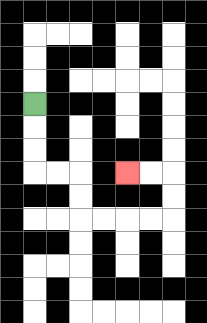{'start': '[1, 4]', 'end': '[5, 7]', 'path_directions': 'D,D,D,R,R,D,D,R,R,R,R,U,U,L,L', 'path_coordinates': '[[1, 4], [1, 5], [1, 6], [1, 7], [2, 7], [3, 7], [3, 8], [3, 9], [4, 9], [5, 9], [6, 9], [7, 9], [7, 8], [7, 7], [6, 7], [5, 7]]'}